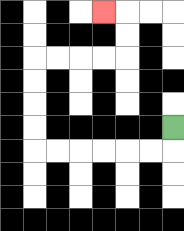{'start': '[7, 5]', 'end': '[4, 0]', 'path_directions': 'D,L,L,L,L,L,L,U,U,U,U,R,R,R,R,U,U,L', 'path_coordinates': '[[7, 5], [7, 6], [6, 6], [5, 6], [4, 6], [3, 6], [2, 6], [1, 6], [1, 5], [1, 4], [1, 3], [1, 2], [2, 2], [3, 2], [4, 2], [5, 2], [5, 1], [5, 0], [4, 0]]'}